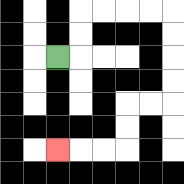{'start': '[2, 2]', 'end': '[2, 6]', 'path_directions': 'R,U,U,R,R,R,R,D,D,D,D,L,L,D,D,L,L,L', 'path_coordinates': '[[2, 2], [3, 2], [3, 1], [3, 0], [4, 0], [5, 0], [6, 0], [7, 0], [7, 1], [7, 2], [7, 3], [7, 4], [6, 4], [5, 4], [5, 5], [5, 6], [4, 6], [3, 6], [2, 6]]'}